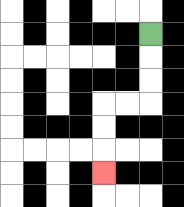{'start': '[6, 1]', 'end': '[4, 7]', 'path_directions': 'D,D,D,L,L,D,D,D', 'path_coordinates': '[[6, 1], [6, 2], [6, 3], [6, 4], [5, 4], [4, 4], [4, 5], [4, 6], [4, 7]]'}